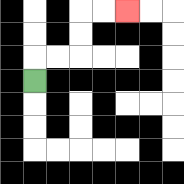{'start': '[1, 3]', 'end': '[5, 0]', 'path_directions': 'U,R,R,U,U,R,R', 'path_coordinates': '[[1, 3], [1, 2], [2, 2], [3, 2], [3, 1], [3, 0], [4, 0], [5, 0]]'}